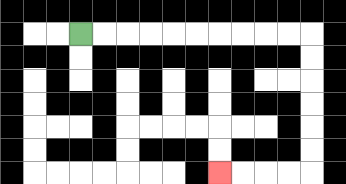{'start': '[3, 1]', 'end': '[9, 7]', 'path_directions': 'R,R,R,R,R,R,R,R,R,R,D,D,D,D,D,D,L,L,L,L', 'path_coordinates': '[[3, 1], [4, 1], [5, 1], [6, 1], [7, 1], [8, 1], [9, 1], [10, 1], [11, 1], [12, 1], [13, 1], [13, 2], [13, 3], [13, 4], [13, 5], [13, 6], [13, 7], [12, 7], [11, 7], [10, 7], [9, 7]]'}